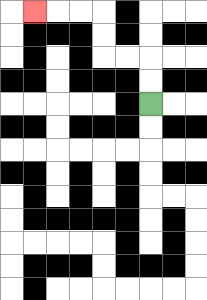{'start': '[6, 4]', 'end': '[1, 0]', 'path_directions': 'U,U,L,L,U,U,L,L,L', 'path_coordinates': '[[6, 4], [6, 3], [6, 2], [5, 2], [4, 2], [4, 1], [4, 0], [3, 0], [2, 0], [1, 0]]'}